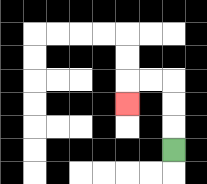{'start': '[7, 6]', 'end': '[5, 4]', 'path_directions': 'U,U,U,L,L,D', 'path_coordinates': '[[7, 6], [7, 5], [7, 4], [7, 3], [6, 3], [5, 3], [5, 4]]'}